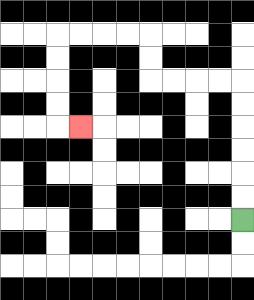{'start': '[10, 9]', 'end': '[3, 5]', 'path_directions': 'U,U,U,U,U,U,L,L,L,L,U,U,L,L,L,L,D,D,D,D,R', 'path_coordinates': '[[10, 9], [10, 8], [10, 7], [10, 6], [10, 5], [10, 4], [10, 3], [9, 3], [8, 3], [7, 3], [6, 3], [6, 2], [6, 1], [5, 1], [4, 1], [3, 1], [2, 1], [2, 2], [2, 3], [2, 4], [2, 5], [3, 5]]'}